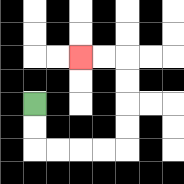{'start': '[1, 4]', 'end': '[3, 2]', 'path_directions': 'D,D,R,R,R,R,U,U,U,U,L,L', 'path_coordinates': '[[1, 4], [1, 5], [1, 6], [2, 6], [3, 6], [4, 6], [5, 6], [5, 5], [5, 4], [5, 3], [5, 2], [4, 2], [3, 2]]'}